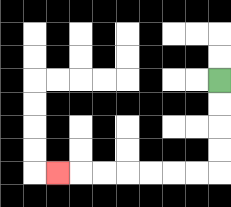{'start': '[9, 3]', 'end': '[2, 7]', 'path_directions': 'D,D,D,D,L,L,L,L,L,L,L', 'path_coordinates': '[[9, 3], [9, 4], [9, 5], [9, 6], [9, 7], [8, 7], [7, 7], [6, 7], [5, 7], [4, 7], [3, 7], [2, 7]]'}